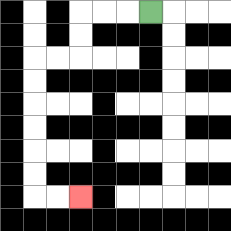{'start': '[6, 0]', 'end': '[3, 8]', 'path_directions': 'L,L,L,D,D,L,L,D,D,D,D,D,D,R,R', 'path_coordinates': '[[6, 0], [5, 0], [4, 0], [3, 0], [3, 1], [3, 2], [2, 2], [1, 2], [1, 3], [1, 4], [1, 5], [1, 6], [1, 7], [1, 8], [2, 8], [3, 8]]'}